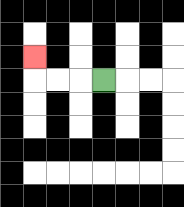{'start': '[4, 3]', 'end': '[1, 2]', 'path_directions': 'L,L,L,U', 'path_coordinates': '[[4, 3], [3, 3], [2, 3], [1, 3], [1, 2]]'}